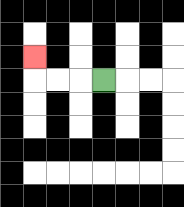{'start': '[4, 3]', 'end': '[1, 2]', 'path_directions': 'L,L,L,U', 'path_coordinates': '[[4, 3], [3, 3], [2, 3], [1, 3], [1, 2]]'}